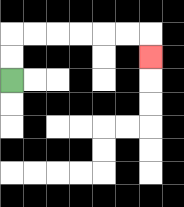{'start': '[0, 3]', 'end': '[6, 2]', 'path_directions': 'U,U,R,R,R,R,R,R,D', 'path_coordinates': '[[0, 3], [0, 2], [0, 1], [1, 1], [2, 1], [3, 1], [4, 1], [5, 1], [6, 1], [6, 2]]'}